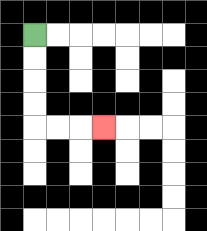{'start': '[1, 1]', 'end': '[4, 5]', 'path_directions': 'D,D,D,D,R,R,R', 'path_coordinates': '[[1, 1], [1, 2], [1, 3], [1, 4], [1, 5], [2, 5], [3, 5], [4, 5]]'}